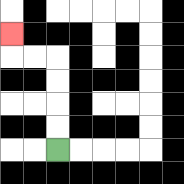{'start': '[2, 6]', 'end': '[0, 1]', 'path_directions': 'U,U,U,U,L,L,U', 'path_coordinates': '[[2, 6], [2, 5], [2, 4], [2, 3], [2, 2], [1, 2], [0, 2], [0, 1]]'}